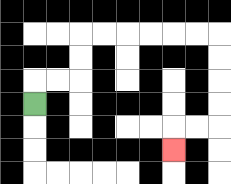{'start': '[1, 4]', 'end': '[7, 6]', 'path_directions': 'U,R,R,U,U,R,R,R,R,R,R,D,D,D,D,L,L,D', 'path_coordinates': '[[1, 4], [1, 3], [2, 3], [3, 3], [3, 2], [3, 1], [4, 1], [5, 1], [6, 1], [7, 1], [8, 1], [9, 1], [9, 2], [9, 3], [9, 4], [9, 5], [8, 5], [7, 5], [7, 6]]'}